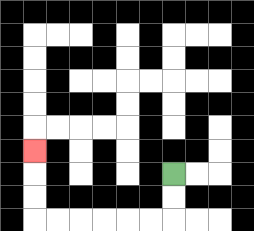{'start': '[7, 7]', 'end': '[1, 6]', 'path_directions': 'D,D,L,L,L,L,L,L,U,U,U', 'path_coordinates': '[[7, 7], [7, 8], [7, 9], [6, 9], [5, 9], [4, 9], [3, 9], [2, 9], [1, 9], [1, 8], [1, 7], [1, 6]]'}